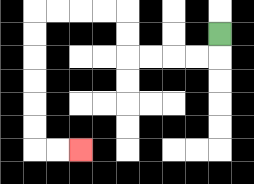{'start': '[9, 1]', 'end': '[3, 6]', 'path_directions': 'D,L,L,L,L,U,U,L,L,L,L,D,D,D,D,D,D,R,R', 'path_coordinates': '[[9, 1], [9, 2], [8, 2], [7, 2], [6, 2], [5, 2], [5, 1], [5, 0], [4, 0], [3, 0], [2, 0], [1, 0], [1, 1], [1, 2], [1, 3], [1, 4], [1, 5], [1, 6], [2, 6], [3, 6]]'}